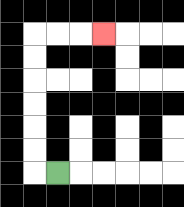{'start': '[2, 7]', 'end': '[4, 1]', 'path_directions': 'L,U,U,U,U,U,U,R,R,R', 'path_coordinates': '[[2, 7], [1, 7], [1, 6], [1, 5], [1, 4], [1, 3], [1, 2], [1, 1], [2, 1], [3, 1], [4, 1]]'}